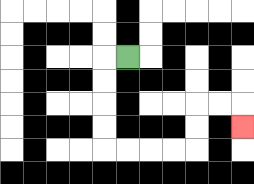{'start': '[5, 2]', 'end': '[10, 5]', 'path_directions': 'L,D,D,D,D,R,R,R,R,U,U,R,R,D', 'path_coordinates': '[[5, 2], [4, 2], [4, 3], [4, 4], [4, 5], [4, 6], [5, 6], [6, 6], [7, 6], [8, 6], [8, 5], [8, 4], [9, 4], [10, 4], [10, 5]]'}